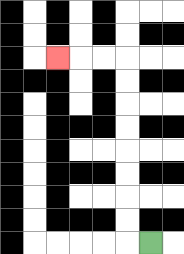{'start': '[6, 10]', 'end': '[2, 2]', 'path_directions': 'L,U,U,U,U,U,U,U,U,L,L,L', 'path_coordinates': '[[6, 10], [5, 10], [5, 9], [5, 8], [5, 7], [5, 6], [5, 5], [5, 4], [5, 3], [5, 2], [4, 2], [3, 2], [2, 2]]'}